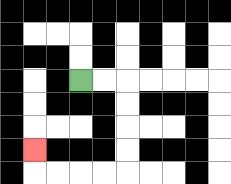{'start': '[3, 3]', 'end': '[1, 6]', 'path_directions': 'R,R,D,D,D,D,L,L,L,L,U', 'path_coordinates': '[[3, 3], [4, 3], [5, 3], [5, 4], [5, 5], [5, 6], [5, 7], [4, 7], [3, 7], [2, 7], [1, 7], [1, 6]]'}